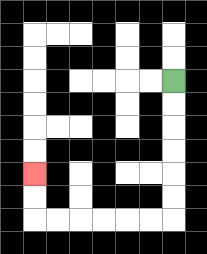{'start': '[7, 3]', 'end': '[1, 7]', 'path_directions': 'D,D,D,D,D,D,L,L,L,L,L,L,U,U', 'path_coordinates': '[[7, 3], [7, 4], [7, 5], [7, 6], [7, 7], [7, 8], [7, 9], [6, 9], [5, 9], [4, 9], [3, 9], [2, 9], [1, 9], [1, 8], [1, 7]]'}